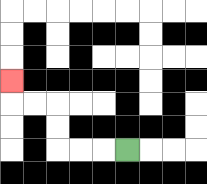{'start': '[5, 6]', 'end': '[0, 3]', 'path_directions': 'L,L,L,U,U,L,L,U', 'path_coordinates': '[[5, 6], [4, 6], [3, 6], [2, 6], [2, 5], [2, 4], [1, 4], [0, 4], [0, 3]]'}